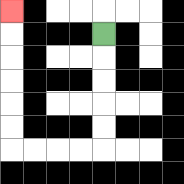{'start': '[4, 1]', 'end': '[0, 0]', 'path_directions': 'D,D,D,D,D,L,L,L,L,U,U,U,U,U,U', 'path_coordinates': '[[4, 1], [4, 2], [4, 3], [4, 4], [4, 5], [4, 6], [3, 6], [2, 6], [1, 6], [0, 6], [0, 5], [0, 4], [0, 3], [0, 2], [0, 1], [0, 0]]'}